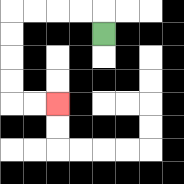{'start': '[4, 1]', 'end': '[2, 4]', 'path_directions': 'U,L,L,L,L,D,D,D,D,R,R', 'path_coordinates': '[[4, 1], [4, 0], [3, 0], [2, 0], [1, 0], [0, 0], [0, 1], [0, 2], [0, 3], [0, 4], [1, 4], [2, 4]]'}